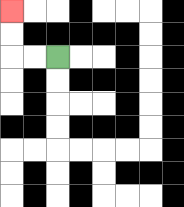{'start': '[2, 2]', 'end': '[0, 0]', 'path_directions': 'L,L,U,U', 'path_coordinates': '[[2, 2], [1, 2], [0, 2], [0, 1], [0, 0]]'}